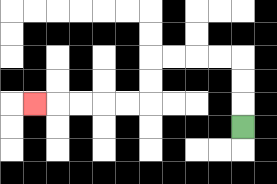{'start': '[10, 5]', 'end': '[1, 4]', 'path_directions': 'U,U,U,L,L,L,L,D,D,L,L,L,L,L', 'path_coordinates': '[[10, 5], [10, 4], [10, 3], [10, 2], [9, 2], [8, 2], [7, 2], [6, 2], [6, 3], [6, 4], [5, 4], [4, 4], [3, 4], [2, 4], [1, 4]]'}